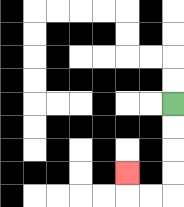{'start': '[7, 4]', 'end': '[5, 7]', 'path_directions': 'D,D,D,D,L,L,U', 'path_coordinates': '[[7, 4], [7, 5], [7, 6], [7, 7], [7, 8], [6, 8], [5, 8], [5, 7]]'}